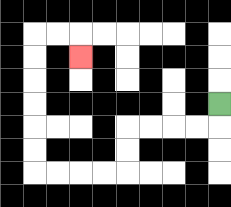{'start': '[9, 4]', 'end': '[3, 2]', 'path_directions': 'D,L,L,L,L,D,D,L,L,L,L,U,U,U,U,U,U,R,R,D', 'path_coordinates': '[[9, 4], [9, 5], [8, 5], [7, 5], [6, 5], [5, 5], [5, 6], [5, 7], [4, 7], [3, 7], [2, 7], [1, 7], [1, 6], [1, 5], [1, 4], [1, 3], [1, 2], [1, 1], [2, 1], [3, 1], [3, 2]]'}